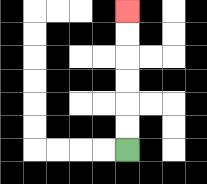{'start': '[5, 6]', 'end': '[5, 0]', 'path_directions': 'U,U,U,U,U,U', 'path_coordinates': '[[5, 6], [5, 5], [5, 4], [5, 3], [5, 2], [5, 1], [5, 0]]'}